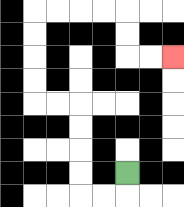{'start': '[5, 7]', 'end': '[7, 2]', 'path_directions': 'D,L,L,U,U,U,U,L,L,U,U,U,U,R,R,R,R,D,D,R,R', 'path_coordinates': '[[5, 7], [5, 8], [4, 8], [3, 8], [3, 7], [3, 6], [3, 5], [3, 4], [2, 4], [1, 4], [1, 3], [1, 2], [1, 1], [1, 0], [2, 0], [3, 0], [4, 0], [5, 0], [5, 1], [5, 2], [6, 2], [7, 2]]'}